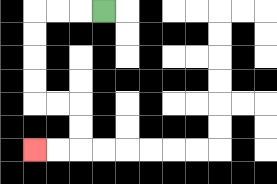{'start': '[4, 0]', 'end': '[1, 6]', 'path_directions': 'L,L,L,D,D,D,D,R,R,D,D,L,L', 'path_coordinates': '[[4, 0], [3, 0], [2, 0], [1, 0], [1, 1], [1, 2], [1, 3], [1, 4], [2, 4], [3, 4], [3, 5], [3, 6], [2, 6], [1, 6]]'}